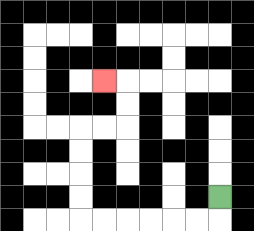{'start': '[9, 8]', 'end': '[4, 3]', 'path_directions': 'D,L,L,L,L,L,L,U,U,U,U,R,R,U,U,L', 'path_coordinates': '[[9, 8], [9, 9], [8, 9], [7, 9], [6, 9], [5, 9], [4, 9], [3, 9], [3, 8], [3, 7], [3, 6], [3, 5], [4, 5], [5, 5], [5, 4], [5, 3], [4, 3]]'}